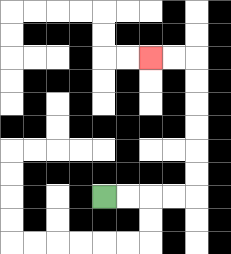{'start': '[4, 8]', 'end': '[6, 2]', 'path_directions': 'R,R,R,R,U,U,U,U,U,U,L,L', 'path_coordinates': '[[4, 8], [5, 8], [6, 8], [7, 8], [8, 8], [8, 7], [8, 6], [8, 5], [8, 4], [8, 3], [8, 2], [7, 2], [6, 2]]'}